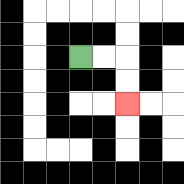{'start': '[3, 2]', 'end': '[5, 4]', 'path_directions': 'R,R,D,D', 'path_coordinates': '[[3, 2], [4, 2], [5, 2], [5, 3], [5, 4]]'}